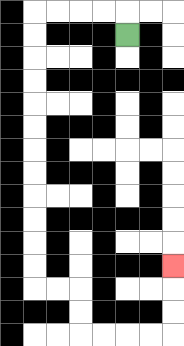{'start': '[5, 1]', 'end': '[7, 11]', 'path_directions': 'U,L,L,L,L,D,D,D,D,D,D,D,D,D,D,D,D,R,R,D,D,R,R,R,R,U,U,U', 'path_coordinates': '[[5, 1], [5, 0], [4, 0], [3, 0], [2, 0], [1, 0], [1, 1], [1, 2], [1, 3], [1, 4], [1, 5], [1, 6], [1, 7], [1, 8], [1, 9], [1, 10], [1, 11], [1, 12], [2, 12], [3, 12], [3, 13], [3, 14], [4, 14], [5, 14], [6, 14], [7, 14], [7, 13], [7, 12], [7, 11]]'}